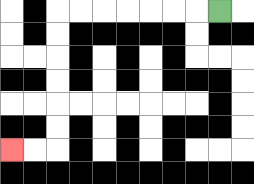{'start': '[9, 0]', 'end': '[0, 6]', 'path_directions': 'L,L,L,L,L,L,L,D,D,D,D,D,D,L,L', 'path_coordinates': '[[9, 0], [8, 0], [7, 0], [6, 0], [5, 0], [4, 0], [3, 0], [2, 0], [2, 1], [2, 2], [2, 3], [2, 4], [2, 5], [2, 6], [1, 6], [0, 6]]'}